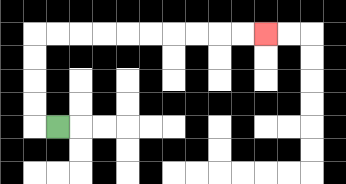{'start': '[2, 5]', 'end': '[11, 1]', 'path_directions': 'L,U,U,U,U,R,R,R,R,R,R,R,R,R,R', 'path_coordinates': '[[2, 5], [1, 5], [1, 4], [1, 3], [1, 2], [1, 1], [2, 1], [3, 1], [4, 1], [5, 1], [6, 1], [7, 1], [8, 1], [9, 1], [10, 1], [11, 1]]'}